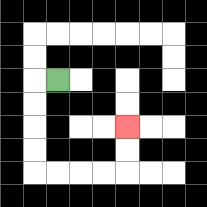{'start': '[2, 3]', 'end': '[5, 5]', 'path_directions': 'L,D,D,D,D,R,R,R,R,U,U', 'path_coordinates': '[[2, 3], [1, 3], [1, 4], [1, 5], [1, 6], [1, 7], [2, 7], [3, 7], [4, 7], [5, 7], [5, 6], [5, 5]]'}